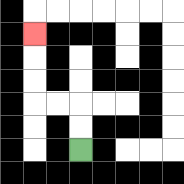{'start': '[3, 6]', 'end': '[1, 1]', 'path_directions': 'U,U,L,L,U,U,U', 'path_coordinates': '[[3, 6], [3, 5], [3, 4], [2, 4], [1, 4], [1, 3], [1, 2], [1, 1]]'}